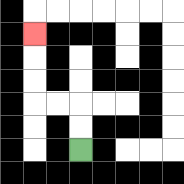{'start': '[3, 6]', 'end': '[1, 1]', 'path_directions': 'U,U,L,L,U,U,U', 'path_coordinates': '[[3, 6], [3, 5], [3, 4], [2, 4], [1, 4], [1, 3], [1, 2], [1, 1]]'}